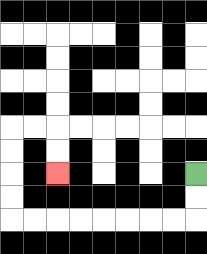{'start': '[8, 7]', 'end': '[2, 7]', 'path_directions': 'D,D,L,L,L,L,L,L,L,L,U,U,U,U,R,R,D,D', 'path_coordinates': '[[8, 7], [8, 8], [8, 9], [7, 9], [6, 9], [5, 9], [4, 9], [3, 9], [2, 9], [1, 9], [0, 9], [0, 8], [0, 7], [0, 6], [0, 5], [1, 5], [2, 5], [2, 6], [2, 7]]'}